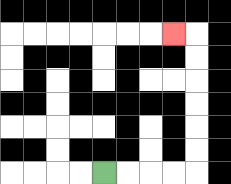{'start': '[4, 7]', 'end': '[7, 1]', 'path_directions': 'R,R,R,R,U,U,U,U,U,U,L', 'path_coordinates': '[[4, 7], [5, 7], [6, 7], [7, 7], [8, 7], [8, 6], [8, 5], [8, 4], [8, 3], [8, 2], [8, 1], [7, 1]]'}